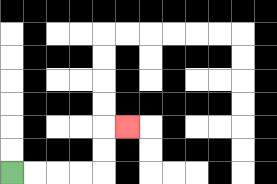{'start': '[0, 7]', 'end': '[5, 5]', 'path_directions': 'R,R,R,R,U,U,R', 'path_coordinates': '[[0, 7], [1, 7], [2, 7], [3, 7], [4, 7], [4, 6], [4, 5], [5, 5]]'}